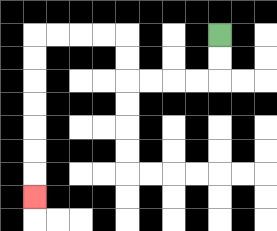{'start': '[9, 1]', 'end': '[1, 8]', 'path_directions': 'D,D,L,L,L,L,U,U,L,L,L,L,D,D,D,D,D,D,D', 'path_coordinates': '[[9, 1], [9, 2], [9, 3], [8, 3], [7, 3], [6, 3], [5, 3], [5, 2], [5, 1], [4, 1], [3, 1], [2, 1], [1, 1], [1, 2], [1, 3], [1, 4], [1, 5], [1, 6], [1, 7], [1, 8]]'}